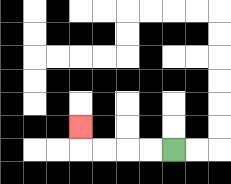{'start': '[7, 6]', 'end': '[3, 5]', 'path_directions': 'L,L,L,L,U', 'path_coordinates': '[[7, 6], [6, 6], [5, 6], [4, 6], [3, 6], [3, 5]]'}